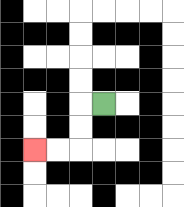{'start': '[4, 4]', 'end': '[1, 6]', 'path_directions': 'L,D,D,L,L', 'path_coordinates': '[[4, 4], [3, 4], [3, 5], [3, 6], [2, 6], [1, 6]]'}